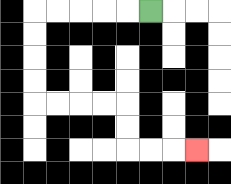{'start': '[6, 0]', 'end': '[8, 6]', 'path_directions': 'L,L,L,L,L,D,D,D,D,R,R,R,R,D,D,R,R,R', 'path_coordinates': '[[6, 0], [5, 0], [4, 0], [3, 0], [2, 0], [1, 0], [1, 1], [1, 2], [1, 3], [1, 4], [2, 4], [3, 4], [4, 4], [5, 4], [5, 5], [5, 6], [6, 6], [7, 6], [8, 6]]'}